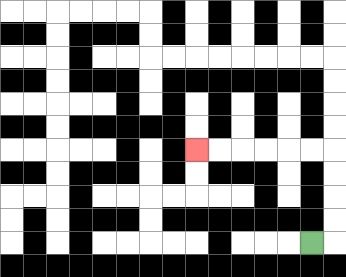{'start': '[13, 10]', 'end': '[8, 6]', 'path_directions': 'R,U,U,U,U,L,L,L,L,L,L', 'path_coordinates': '[[13, 10], [14, 10], [14, 9], [14, 8], [14, 7], [14, 6], [13, 6], [12, 6], [11, 6], [10, 6], [9, 6], [8, 6]]'}